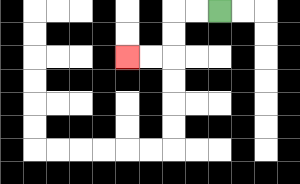{'start': '[9, 0]', 'end': '[5, 2]', 'path_directions': 'L,L,D,D,L,L', 'path_coordinates': '[[9, 0], [8, 0], [7, 0], [7, 1], [7, 2], [6, 2], [5, 2]]'}